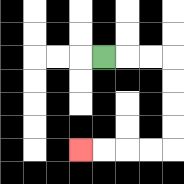{'start': '[4, 2]', 'end': '[3, 6]', 'path_directions': 'R,R,R,D,D,D,D,L,L,L,L', 'path_coordinates': '[[4, 2], [5, 2], [6, 2], [7, 2], [7, 3], [7, 4], [7, 5], [7, 6], [6, 6], [5, 6], [4, 6], [3, 6]]'}